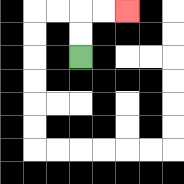{'start': '[3, 2]', 'end': '[5, 0]', 'path_directions': 'U,U,R,R', 'path_coordinates': '[[3, 2], [3, 1], [3, 0], [4, 0], [5, 0]]'}